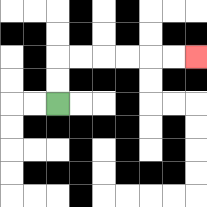{'start': '[2, 4]', 'end': '[8, 2]', 'path_directions': 'U,U,R,R,R,R,R,R', 'path_coordinates': '[[2, 4], [2, 3], [2, 2], [3, 2], [4, 2], [5, 2], [6, 2], [7, 2], [8, 2]]'}